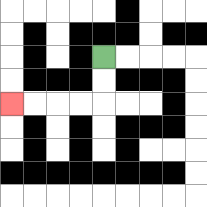{'start': '[4, 2]', 'end': '[0, 4]', 'path_directions': 'D,D,L,L,L,L', 'path_coordinates': '[[4, 2], [4, 3], [4, 4], [3, 4], [2, 4], [1, 4], [0, 4]]'}